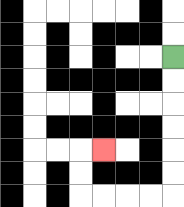{'start': '[7, 2]', 'end': '[4, 6]', 'path_directions': 'D,D,D,D,D,D,L,L,L,L,U,U,R', 'path_coordinates': '[[7, 2], [7, 3], [7, 4], [7, 5], [7, 6], [7, 7], [7, 8], [6, 8], [5, 8], [4, 8], [3, 8], [3, 7], [3, 6], [4, 6]]'}